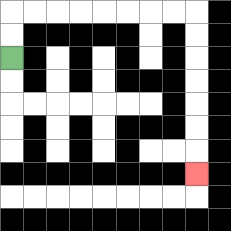{'start': '[0, 2]', 'end': '[8, 7]', 'path_directions': 'U,U,R,R,R,R,R,R,R,R,D,D,D,D,D,D,D', 'path_coordinates': '[[0, 2], [0, 1], [0, 0], [1, 0], [2, 0], [3, 0], [4, 0], [5, 0], [6, 0], [7, 0], [8, 0], [8, 1], [8, 2], [8, 3], [8, 4], [8, 5], [8, 6], [8, 7]]'}